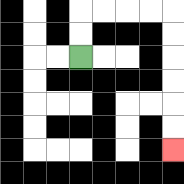{'start': '[3, 2]', 'end': '[7, 6]', 'path_directions': 'U,U,R,R,R,R,D,D,D,D,D,D', 'path_coordinates': '[[3, 2], [3, 1], [3, 0], [4, 0], [5, 0], [6, 0], [7, 0], [7, 1], [7, 2], [7, 3], [7, 4], [7, 5], [7, 6]]'}